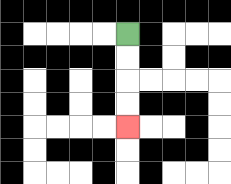{'start': '[5, 1]', 'end': '[5, 5]', 'path_directions': 'D,D,D,D', 'path_coordinates': '[[5, 1], [5, 2], [5, 3], [5, 4], [5, 5]]'}